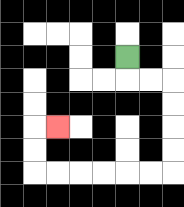{'start': '[5, 2]', 'end': '[2, 5]', 'path_directions': 'D,R,R,D,D,D,D,L,L,L,L,L,L,U,U,R', 'path_coordinates': '[[5, 2], [5, 3], [6, 3], [7, 3], [7, 4], [7, 5], [7, 6], [7, 7], [6, 7], [5, 7], [4, 7], [3, 7], [2, 7], [1, 7], [1, 6], [1, 5], [2, 5]]'}